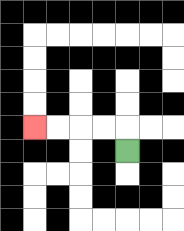{'start': '[5, 6]', 'end': '[1, 5]', 'path_directions': 'U,L,L,L,L', 'path_coordinates': '[[5, 6], [5, 5], [4, 5], [3, 5], [2, 5], [1, 5]]'}